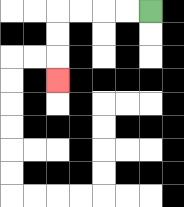{'start': '[6, 0]', 'end': '[2, 3]', 'path_directions': 'L,L,L,L,D,D,D', 'path_coordinates': '[[6, 0], [5, 0], [4, 0], [3, 0], [2, 0], [2, 1], [2, 2], [2, 3]]'}